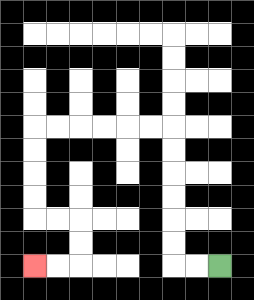{'start': '[9, 11]', 'end': '[1, 11]', 'path_directions': 'L,L,U,U,U,U,U,U,L,L,L,L,L,L,D,D,D,D,R,R,D,D,L,L', 'path_coordinates': '[[9, 11], [8, 11], [7, 11], [7, 10], [7, 9], [7, 8], [7, 7], [7, 6], [7, 5], [6, 5], [5, 5], [4, 5], [3, 5], [2, 5], [1, 5], [1, 6], [1, 7], [1, 8], [1, 9], [2, 9], [3, 9], [3, 10], [3, 11], [2, 11], [1, 11]]'}